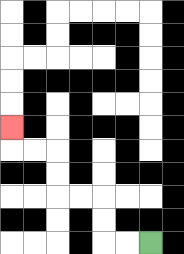{'start': '[6, 10]', 'end': '[0, 5]', 'path_directions': 'L,L,U,U,L,L,U,U,L,L,U', 'path_coordinates': '[[6, 10], [5, 10], [4, 10], [4, 9], [4, 8], [3, 8], [2, 8], [2, 7], [2, 6], [1, 6], [0, 6], [0, 5]]'}